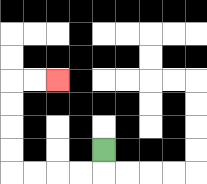{'start': '[4, 6]', 'end': '[2, 3]', 'path_directions': 'D,L,L,L,L,U,U,U,U,R,R', 'path_coordinates': '[[4, 6], [4, 7], [3, 7], [2, 7], [1, 7], [0, 7], [0, 6], [0, 5], [0, 4], [0, 3], [1, 3], [2, 3]]'}